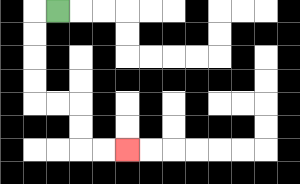{'start': '[2, 0]', 'end': '[5, 6]', 'path_directions': 'L,D,D,D,D,R,R,D,D,R,R', 'path_coordinates': '[[2, 0], [1, 0], [1, 1], [1, 2], [1, 3], [1, 4], [2, 4], [3, 4], [3, 5], [3, 6], [4, 6], [5, 6]]'}